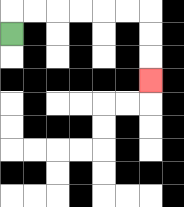{'start': '[0, 1]', 'end': '[6, 3]', 'path_directions': 'U,R,R,R,R,R,R,D,D,D', 'path_coordinates': '[[0, 1], [0, 0], [1, 0], [2, 0], [3, 0], [4, 0], [5, 0], [6, 0], [6, 1], [6, 2], [6, 3]]'}